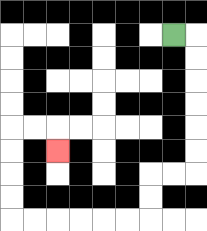{'start': '[7, 1]', 'end': '[2, 6]', 'path_directions': 'R,D,D,D,D,D,D,L,L,D,D,L,L,L,L,L,L,U,U,U,U,R,R,D', 'path_coordinates': '[[7, 1], [8, 1], [8, 2], [8, 3], [8, 4], [8, 5], [8, 6], [8, 7], [7, 7], [6, 7], [6, 8], [6, 9], [5, 9], [4, 9], [3, 9], [2, 9], [1, 9], [0, 9], [0, 8], [0, 7], [0, 6], [0, 5], [1, 5], [2, 5], [2, 6]]'}